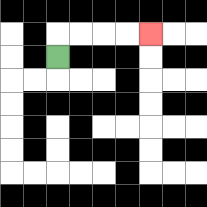{'start': '[2, 2]', 'end': '[6, 1]', 'path_directions': 'U,R,R,R,R', 'path_coordinates': '[[2, 2], [2, 1], [3, 1], [4, 1], [5, 1], [6, 1]]'}